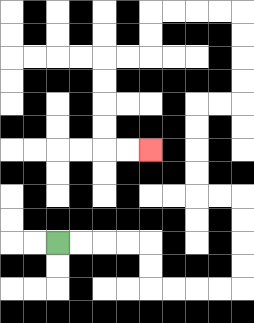{'start': '[2, 10]', 'end': '[6, 6]', 'path_directions': 'R,R,R,R,D,D,R,R,R,R,U,U,U,U,L,L,U,U,U,U,R,R,U,U,U,U,L,L,L,L,D,D,L,L,D,D,D,D,R,R', 'path_coordinates': '[[2, 10], [3, 10], [4, 10], [5, 10], [6, 10], [6, 11], [6, 12], [7, 12], [8, 12], [9, 12], [10, 12], [10, 11], [10, 10], [10, 9], [10, 8], [9, 8], [8, 8], [8, 7], [8, 6], [8, 5], [8, 4], [9, 4], [10, 4], [10, 3], [10, 2], [10, 1], [10, 0], [9, 0], [8, 0], [7, 0], [6, 0], [6, 1], [6, 2], [5, 2], [4, 2], [4, 3], [4, 4], [4, 5], [4, 6], [5, 6], [6, 6]]'}